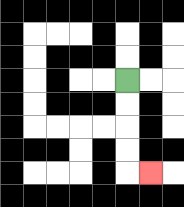{'start': '[5, 3]', 'end': '[6, 7]', 'path_directions': 'D,D,D,D,R', 'path_coordinates': '[[5, 3], [5, 4], [5, 5], [5, 6], [5, 7], [6, 7]]'}